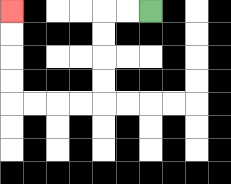{'start': '[6, 0]', 'end': '[0, 0]', 'path_directions': 'L,L,D,D,D,D,L,L,L,L,U,U,U,U', 'path_coordinates': '[[6, 0], [5, 0], [4, 0], [4, 1], [4, 2], [4, 3], [4, 4], [3, 4], [2, 4], [1, 4], [0, 4], [0, 3], [0, 2], [0, 1], [0, 0]]'}